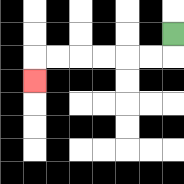{'start': '[7, 1]', 'end': '[1, 3]', 'path_directions': 'D,L,L,L,L,L,L,D', 'path_coordinates': '[[7, 1], [7, 2], [6, 2], [5, 2], [4, 2], [3, 2], [2, 2], [1, 2], [1, 3]]'}